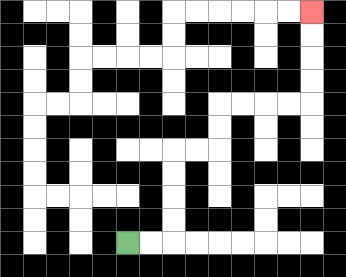{'start': '[5, 10]', 'end': '[13, 0]', 'path_directions': 'R,R,U,U,U,U,R,R,U,U,R,R,R,R,U,U,U,U', 'path_coordinates': '[[5, 10], [6, 10], [7, 10], [7, 9], [7, 8], [7, 7], [7, 6], [8, 6], [9, 6], [9, 5], [9, 4], [10, 4], [11, 4], [12, 4], [13, 4], [13, 3], [13, 2], [13, 1], [13, 0]]'}